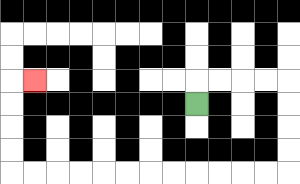{'start': '[8, 4]', 'end': '[1, 3]', 'path_directions': 'U,R,R,R,R,D,D,D,D,L,L,L,L,L,L,L,L,L,L,L,L,U,U,U,U,R', 'path_coordinates': '[[8, 4], [8, 3], [9, 3], [10, 3], [11, 3], [12, 3], [12, 4], [12, 5], [12, 6], [12, 7], [11, 7], [10, 7], [9, 7], [8, 7], [7, 7], [6, 7], [5, 7], [4, 7], [3, 7], [2, 7], [1, 7], [0, 7], [0, 6], [0, 5], [0, 4], [0, 3], [1, 3]]'}